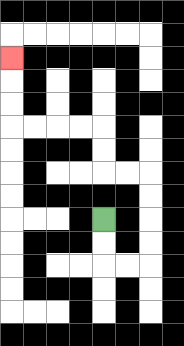{'start': '[4, 9]', 'end': '[0, 2]', 'path_directions': 'D,D,R,R,U,U,U,U,L,L,U,U,L,L,L,L,U,U,U', 'path_coordinates': '[[4, 9], [4, 10], [4, 11], [5, 11], [6, 11], [6, 10], [6, 9], [6, 8], [6, 7], [5, 7], [4, 7], [4, 6], [4, 5], [3, 5], [2, 5], [1, 5], [0, 5], [0, 4], [0, 3], [0, 2]]'}